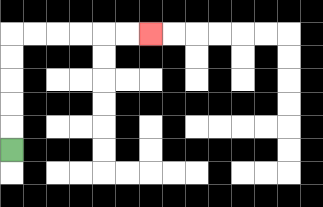{'start': '[0, 6]', 'end': '[6, 1]', 'path_directions': 'U,U,U,U,U,R,R,R,R,R,R', 'path_coordinates': '[[0, 6], [0, 5], [0, 4], [0, 3], [0, 2], [0, 1], [1, 1], [2, 1], [3, 1], [4, 1], [5, 1], [6, 1]]'}